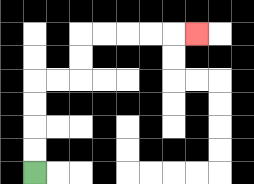{'start': '[1, 7]', 'end': '[8, 1]', 'path_directions': 'U,U,U,U,R,R,U,U,R,R,R,R,R', 'path_coordinates': '[[1, 7], [1, 6], [1, 5], [1, 4], [1, 3], [2, 3], [3, 3], [3, 2], [3, 1], [4, 1], [5, 1], [6, 1], [7, 1], [8, 1]]'}